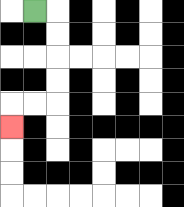{'start': '[1, 0]', 'end': '[0, 5]', 'path_directions': 'R,D,D,D,D,L,L,D', 'path_coordinates': '[[1, 0], [2, 0], [2, 1], [2, 2], [2, 3], [2, 4], [1, 4], [0, 4], [0, 5]]'}